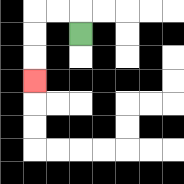{'start': '[3, 1]', 'end': '[1, 3]', 'path_directions': 'U,L,L,D,D,D', 'path_coordinates': '[[3, 1], [3, 0], [2, 0], [1, 0], [1, 1], [1, 2], [1, 3]]'}